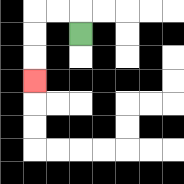{'start': '[3, 1]', 'end': '[1, 3]', 'path_directions': 'U,L,L,D,D,D', 'path_coordinates': '[[3, 1], [3, 0], [2, 0], [1, 0], [1, 1], [1, 2], [1, 3]]'}